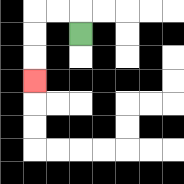{'start': '[3, 1]', 'end': '[1, 3]', 'path_directions': 'U,L,L,D,D,D', 'path_coordinates': '[[3, 1], [3, 0], [2, 0], [1, 0], [1, 1], [1, 2], [1, 3]]'}